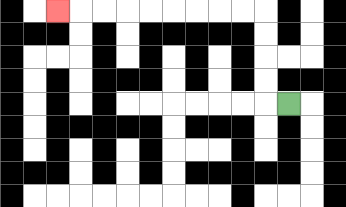{'start': '[12, 4]', 'end': '[2, 0]', 'path_directions': 'L,U,U,U,U,L,L,L,L,L,L,L,L,L', 'path_coordinates': '[[12, 4], [11, 4], [11, 3], [11, 2], [11, 1], [11, 0], [10, 0], [9, 0], [8, 0], [7, 0], [6, 0], [5, 0], [4, 0], [3, 0], [2, 0]]'}